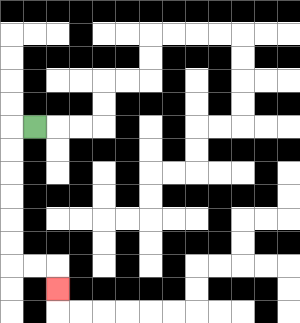{'start': '[1, 5]', 'end': '[2, 12]', 'path_directions': 'L,D,D,D,D,D,D,R,R,D', 'path_coordinates': '[[1, 5], [0, 5], [0, 6], [0, 7], [0, 8], [0, 9], [0, 10], [0, 11], [1, 11], [2, 11], [2, 12]]'}